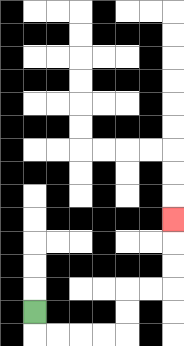{'start': '[1, 13]', 'end': '[7, 9]', 'path_directions': 'D,R,R,R,R,U,U,R,R,U,U,U', 'path_coordinates': '[[1, 13], [1, 14], [2, 14], [3, 14], [4, 14], [5, 14], [5, 13], [5, 12], [6, 12], [7, 12], [7, 11], [7, 10], [7, 9]]'}